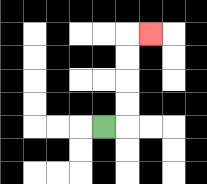{'start': '[4, 5]', 'end': '[6, 1]', 'path_directions': 'R,U,U,U,U,R', 'path_coordinates': '[[4, 5], [5, 5], [5, 4], [5, 3], [5, 2], [5, 1], [6, 1]]'}